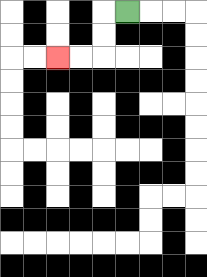{'start': '[5, 0]', 'end': '[2, 2]', 'path_directions': 'L,D,D,L,L', 'path_coordinates': '[[5, 0], [4, 0], [4, 1], [4, 2], [3, 2], [2, 2]]'}